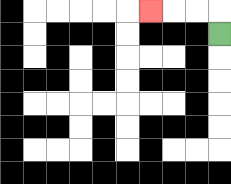{'start': '[9, 1]', 'end': '[6, 0]', 'path_directions': 'U,L,L,L', 'path_coordinates': '[[9, 1], [9, 0], [8, 0], [7, 0], [6, 0]]'}